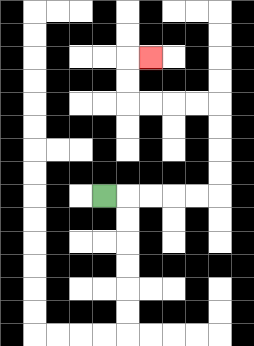{'start': '[4, 8]', 'end': '[6, 2]', 'path_directions': 'R,R,R,R,R,U,U,U,U,L,L,L,L,U,U,R', 'path_coordinates': '[[4, 8], [5, 8], [6, 8], [7, 8], [8, 8], [9, 8], [9, 7], [9, 6], [9, 5], [9, 4], [8, 4], [7, 4], [6, 4], [5, 4], [5, 3], [5, 2], [6, 2]]'}